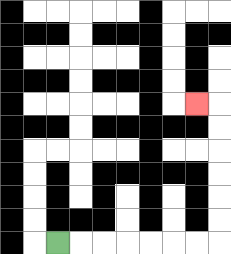{'start': '[2, 10]', 'end': '[8, 4]', 'path_directions': 'R,R,R,R,R,R,R,U,U,U,U,U,U,L', 'path_coordinates': '[[2, 10], [3, 10], [4, 10], [5, 10], [6, 10], [7, 10], [8, 10], [9, 10], [9, 9], [9, 8], [9, 7], [9, 6], [9, 5], [9, 4], [8, 4]]'}